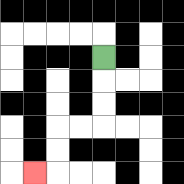{'start': '[4, 2]', 'end': '[1, 7]', 'path_directions': 'D,D,D,L,L,D,D,L', 'path_coordinates': '[[4, 2], [4, 3], [4, 4], [4, 5], [3, 5], [2, 5], [2, 6], [2, 7], [1, 7]]'}